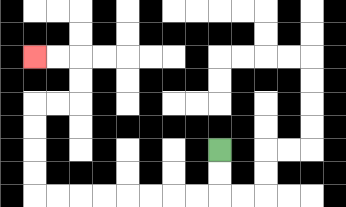{'start': '[9, 6]', 'end': '[1, 2]', 'path_directions': 'D,D,L,L,L,L,L,L,L,L,U,U,U,U,R,R,U,U,L,L', 'path_coordinates': '[[9, 6], [9, 7], [9, 8], [8, 8], [7, 8], [6, 8], [5, 8], [4, 8], [3, 8], [2, 8], [1, 8], [1, 7], [1, 6], [1, 5], [1, 4], [2, 4], [3, 4], [3, 3], [3, 2], [2, 2], [1, 2]]'}